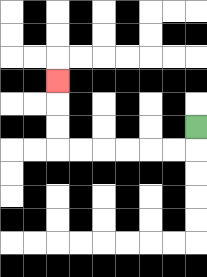{'start': '[8, 5]', 'end': '[2, 3]', 'path_directions': 'D,L,L,L,L,L,L,U,U,U', 'path_coordinates': '[[8, 5], [8, 6], [7, 6], [6, 6], [5, 6], [4, 6], [3, 6], [2, 6], [2, 5], [2, 4], [2, 3]]'}